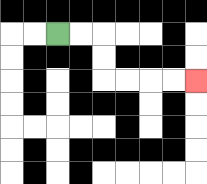{'start': '[2, 1]', 'end': '[8, 3]', 'path_directions': 'R,R,D,D,R,R,R,R', 'path_coordinates': '[[2, 1], [3, 1], [4, 1], [4, 2], [4, 3], [5, 3], [6, 3], [7, 3], [8, 3]]'}